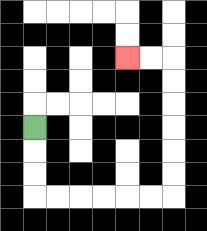{'start': '[1, 5]', 'end': '[5, 2]', 'path_directions': 'D,D,D,R,R,R,R,R,R,U,U,U,U,U,U,L,L', 'path_coordinates': '[[1, 5], [1, 6], [1, 7], [1, 8], [2, 8], [3, 8], [4, 8], [5, 8], [6, 8], [7, 8], [7, 7], [7, 6], [7, 5], [7, 4], [7, 3], [7, 2], [6, 2], [5, 2]]'}